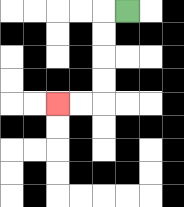{'start': '[5, 0]', 'end': '[2, 4]', 'path_directions': 'L,D,D,D,D,L,L', 'path_coordinates': '[[5, 0], [4, 0], [4, 1], [4, 2], [4, 3], [4, 4], [3, 4], [2, 4]]'}